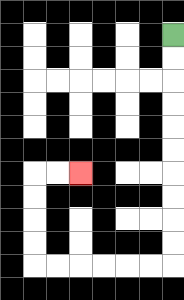{'start': '[7, 1]', 'end': '[3, 7]', 'path_directions': 'D,D,D,D,D,D,D,D,D,D,L,L,L,L,L,L,U,U,U,U,R,R', 'path_coordinates': '[[7, 1], [7, 2], [7, 3], [7, 4], [7, 5], [7, 6], [7, 7], [7, 8], [7, 9], [7, 10], [7, 11], [6, 11], [5, 11], [4, 11], [3, 11], [2, 11], [1, 11], [1, 10], [1, 9], [1, 8], [1, 7], [2, 7], [3, 7]]'}